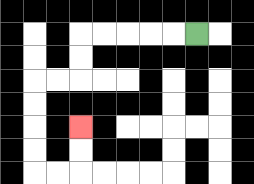{'start': '[8, 1]', 'end': '[3, 5]', 'path_directions': 'L,L,L,L,L,D,D,L,L,D,D,D,D,R,R,U,U', 'path_coordinates': '[[8, 1], [7, 1], [6, 1], [5, 1], [4, 1], [3, 1], [3, 2], [3, 3], [2, 3], [1, 3], [1, 4], [1, 5], [1, 6], [1, 7], [2, 7], [3, 7], [3, 6], [3, 5]]'}